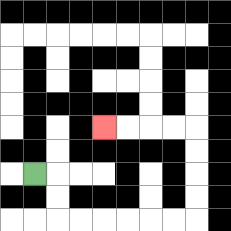{'start': '[1, 7]', 'end': '[4, 5]', 'path_directions': 'R,D,D,R,R,R,R,R,R,U,U,U,U,L,L,L,L', 'path_coordinates': '[[1, 7], [2, 7], [2, 8], [2, 9], [3, 9], [4, 9], [5, 9], [6, 9], [7, 9], [8, 9], [8, 8], [8, 7], [8, 6], [8, 5], [7, 5], [6, 5], [5, 5], [4, 5]]'}